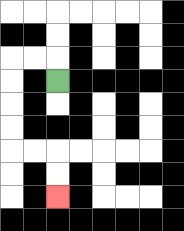{'start': '[2, 3]', 'end': '[2, 8]', 'path_directions': 'U,L,L,D,D,D,D,R,R,D,D', 'path_coordinates': '[[2, 3], [2, 2], [1, 2], [0, 2], [0, 3], [0, 4], [0, 5], [0, 6], [1, 6], [2, 6], [2, 7], [2, 8]]'}